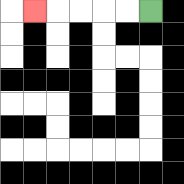{'start': '[6, 0]', 'end': '[1, 0]', 'path_directions': 'L,L,L,L,L', 'path_coordinates': '[[6, 0], [5, 0], [4, 0], [3, 0], [2, 0], [1, 0]]'}